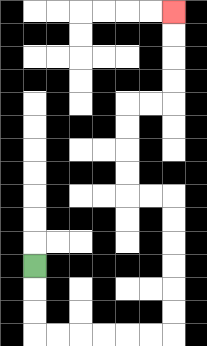{'start': '[1, 11]', 'end': '[7, 0]', 'path_directions': 'D,D,D,R,R,R,R,R,R,U,U,U,U,U,U,L,L,U,U,U,U,R,R,U,U,U,U', 'path_coordinates': '[[1, 11], [1, 12], [1, 13], [1, 14], [2, 14], [3, 14], [4, 14], [5, 14], [6, 14], [7, 14], [7, 13], [7, 12], [7, 11], [7, 10], [7, 9], [7, 8], [6, 8], [5, 8], [5, 7], [5, 6], [5, 5], [5, 4], [6, 4], [7, 4], [7, 3], [7, 2], [7, 1], [7, 0]]'}